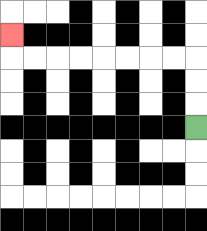{'start': '[8, 5]', 'end': '[0, 1]', 'path_directions': 'U,U,U,L,L,L,L,L,L,L,L,U', 'path_coordinates': '[[8, 5], [8, 4], [8, 3], [8, 2], [7, 2], [6, 2], [5, 2], [4, 2], [3, 2], [2, 2], [1, 2], [0, 2], [0, 1]]'}